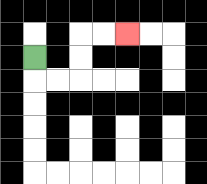{'start': '[1, 2]', 'end': '[5, 1]', 'path_directions': 'D,R,R,U,U,R,R', 'path_coordinates': '[[1, 2], [1, 3], [2, 3], [3, 3], [3, 2], [3, 1], [4, 1], [5, 1]]'}